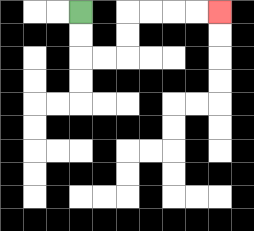{'start': '[3, 0]', 'end': '[9, 0]', 'path_directions': 'D,D,R,R,U,U,R,R,R,R', 'path_coordinates': '[[3, 0], [3, 1], [3, 2], [4, 2], [5, 2], [5, 1], [5, 0], [6, 0], [7, 0], [8, 0], [9, 0]]'}